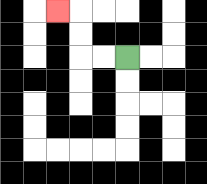{'start': '[5, 2]', 'end': '[2, 0]', 'path_directions': 'L,L,U,U,L', 'path_coordinates': '[[5, 2], [4, 2], [3, 2], [3, 1], [3, 0], [2, 0]]'}